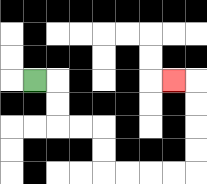{'start': '[1, 3]', 'end': '[7, 3]', 'path_directions': 'R,D,D,R,R,D,D,R,R,R,R,U,U,U,U,L', 'path_coordinates': '[[1, 3], [2, 3], [2, 4], [2, 5], [3, 5], [4, 5], [4, 6], [4, 7], [5, 7], [6, 7], [7, 7], [8, 7], [8, 6], [8, 5], [8, 4], [8, 3], [7, 3]]'}